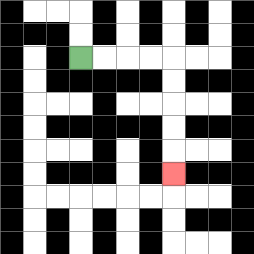{'start': '[3, 2]', 'end': '[7, 7]', 'path_directions': 'R,R,R,R,D,D,D,D,D', 'path_coordinates': '[[3, 2], [4, 2], [5, 2], [6, 2], [7, 2], [7, 3], [7, 4], [7, 5], [7, 6], [7, 7]]'}